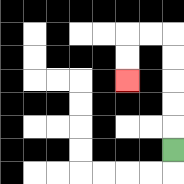{'start': '[7, 6]', 'end': '[5, 3]', 'path_directions': 'U,U,U,U,U,L,L,D,D', 'path_coordinates': '[[7, 6], [7, 5], [7, 4], [7, 3], [7, 2], [7, 1], [6, 1], [5, 1], [5, 2], [5, 3]]'}